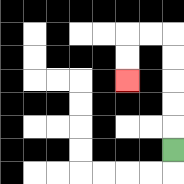{'start': '[7, 6]', 'end': '[5, 3]', 'path_directions': 'U,U,U,U,U,L,L,D,D', 'path_coordinates': '[[7, 6], [7, 5], [7, 4], [7, 3], [7, 2], [7, 1], [6, 1], [5, 1], [5, 2], [5, 3]]'}